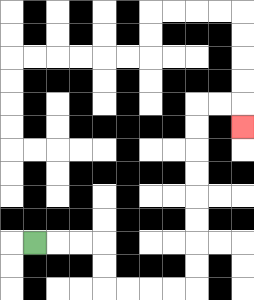{'start': '[1, 10]', 'end': '[10, 5]', 'path_directions': 'R,R,R,D,D,R,R,R,R,U,U,U,U,U,U,U,U,R,R,D', 'path_coordinates': '[[1, 10], [2, 10], [3, 10], [4, 10], [4, 11], [4, 12], [5, 12], [6, 12], [7, 12], [8, 12], [8, 11], [8, 10], [8, 9], [8, 8], [8, 7], [8, 6], [8, 5], [8, 4], [9, 4], [10, 4], [10, 5]]'}